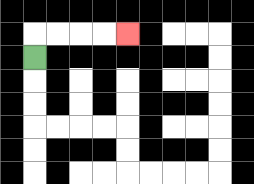{'start': '[1, 2]', 'end': '[5, 1]', 'path_directions': 'U,R,R,R,R', 'path_coordinates': '[[1, 2], [1, 1], [2, 1], [3, 1], [4, 1], [5, 1]]'}